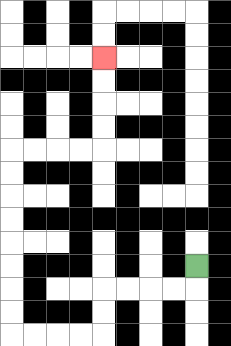{'start': '[8, 11]', 'end': '[4, 2]', 'path_directions': 'D,L,L,L,L,D,D,L,L,L,L,U,U,U,U,U,U,U,U,R,R,R,R,U,U,U,U', 'path_coordinates': '[[8, 11], [8, 12], [7, 12], [6, 12], [5, 12], [4, 12], [4, 13], [4, 14], [3, 14], [2, 14], [1, 14], [0, 14], [0, 13], [0, 12], [0, 11], [0, 10], [0, 9], [0, 8], [0, 7], [0, 6], [1, 6], [2, 6], [3, 6], [4, 6], [4, 5], [4, 4], [4, 3], [4, 2]]'}